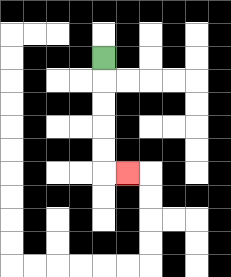{'start': '[4, 2]', 'end': '[5, 7]', 'path_directions': 'D,D,D,D,D,R', 'path_coordinates': '[[4, 2], [4, 3], [4, 4], [4, 5], [4, 6], [4, 7], [5, 7]]'}